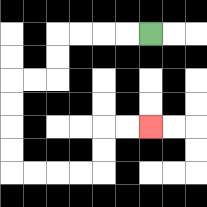{'start': '[6, 1]', 'end': '[6, 5]', 'path_directions': 'L,L,L,L,D,D,L,L,D,D,D,D,R,R,R,R,U,U,R,R', 'path_coordinates': '[[6, 1], [5, 1], [4, 1], [3, 1], [2, 1], [2, 2], [2, 3], [1, 3], [0, 3], [0, 4], [0, 5], [0, 6], [0, 7], [1, 7], [2, 7], [3, 7], [4, 7], [4, 6], [4, 5], [5, 5], [6, 5]]'}